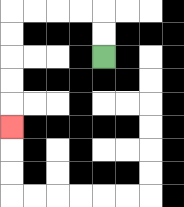{'start': '[4, 2]', 'end': '[0, 5]', 'path_directions': 'U,U,L,L,L,L,D,D,D,D,D', 'path_coordinates': '[[4, 2], [4, 1], [4, 0], [3, 0], [2, 0], [1, 0], [0, 0], [0, 1], [0, 2], [0, 3], [0, 4], [0, 5]]'}